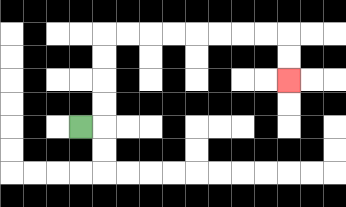{'start': '[3, 5]', 'end': '[12, 3]', 'path_directions': 'R,U,U,U,U,R,R,R,R,R,R,R,R,D,D', 'path_coordinates': '[[3, 5], [4, 5], [4, 4], [4, 3], [4, 2], [4, 1], [5, 1], [6, 1], [7, 1], [8, 1], [9, 1], [10, 1], [11, 1], [12, 1], [12, 2], [12, 3]]'}